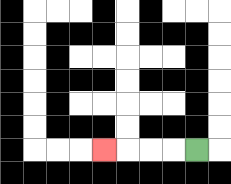{'start': '[8, 6]', 'end': '[4, 6]', 'path_directions': 'L,L,L,L', 'path_coordinates': '[[8, 6], [7, 6], [6, 6], [5, 6], [4, 6]]'}